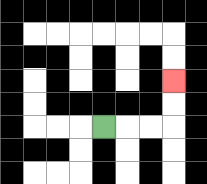{'start': '[4, 5]', 'end': '[7, 3]', 'path_directions': 'R,R,R,U,U', 'path_coordinates': '[[4, 5], [5, 5], [6, 5], [7, 5], [7, 4], [7, 3]]'}